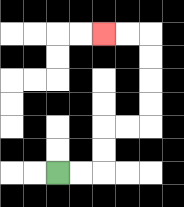{'start': '[2, 7]', 'end': '[4, 1]', 'path_directions': 'R,R,U,U,R,R,U,U,U,U,L,L', 'path_coordinates': '[[2, 7], [3, 7], [4, 7], [4, 6], [4, 5], [5, 5], [6, 5], [6, 4], [6, 3], [6, 2], [6, 1], [5, 1], [4, 1]]'}